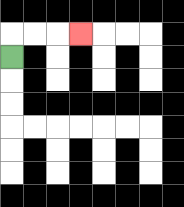{'start': '[0, 2]', 'end': '[3, 1]', 'path_directions': 'U,R,R,R', 'path_coordinates': '[[0, 2], [0, 1], [1, 1], [2, 1], [3, 1]]'}